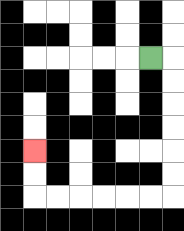{'start': '[6, 2]', 'end': '[1, 6]', 'path_directions': 'R,D,D,D,D,D,D,L,L,L,L,L,L,U,U', 'path_coordinates': '[[6, 2], [7, 2], [7, 3], [7, 4], [7, 5], [7, 6], [7, 7], [7, 8], [6, 8], [5, 8], [4, 8], [3, 8], [2, 8], [1, 8], [1, 7], [1, 6]]'}